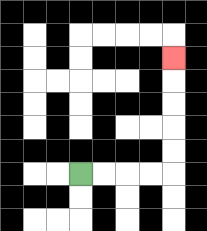{'start': '[3, 7]', 'end': '[7, 2]', 'path_directions': 'R,R,R,R,U,U,U,U,U', 'path_coordinates': '[[3, 7], [4, 7], [5, 7], [6, 7], [7, 7], [7, 6], [7, 5], [7, 4], [7, 3], [7, 2]]'}